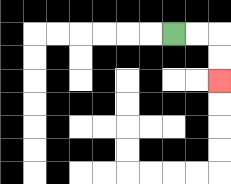{'start': '[7, 1]', 'end': '[9, 3]', 'path_directions': 'R,R,D,D', 'path_coordinates': '[[7, 1], [8, 1], [9, 1], [9, 2], [9, 3]]'}